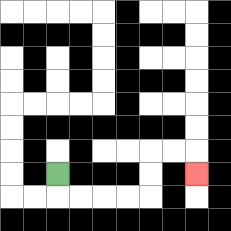{'start': '[2, 7]', 'end': '[8, 7]', 'path_directions': 'D,R,R,R,R,U,U,R,R,D', 'path_coordinates': '[[2, 7], [2, 8], [3, 8], [4, 8], [5, 8], [6, 8], [6, 7], [6, 6], [7, 6], [8, 6], [8, 7]]'}